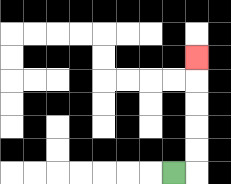{'start': '[7, 7]', 'end': '[8, 2]', 'path_directions': 'R,U,U,U,U,U', 'path_coordinates': '[[7, 7], [8, 7], [8, 6], [8, 5], [8, 4], [8, 3], [8, 2]]'}